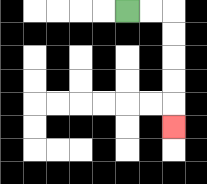{'start': '[5, 0]', 'end': '[7, 5]', 'path_directions': 'R,R,D,D,D,D,D', 'path_coordinates': '[[5, 0], [6, 0], [7, 0], [7, 1], [7, 2], [7, 3], [7, 4], [7, 5]]'}